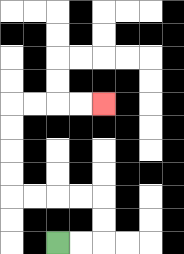{'start': '[2, 10]', 'end': '[4, 4]', 'path_directions': 'R,R,U,U,L,L,L,L,U,U,U,U,R,R,R,R', 'path_coordinates': '[[2, 10], [3, 10], [4, 10], [4, 9], [4, 8], [3, 8], [2, 8], [1, 8], [0, 8], [0, 7], [0, 6], [0, 5], [0, 4], [1, 4], [2, 4], [3, 4], [4, 4]]'}